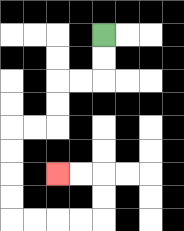{'start': '[4, 1]', 'end': '[2, 7]', 'path_directions': 'D,D,L,L,D,D,L,L,D,D,D,D,R,R,R,R,U,U,L,L', 'path_coordinates': '[[4, 1], [4, 2], [4, 3], [3, 3], [2, 3], [2, 4], [2, 5], [1, 5], [0, 5], [0, 6], [0, 7], [0, 8], [0, 9], [1, 9], [2, 9], [3, 9], [4, 9], [4, 8], [4, 7], [3, 7], [2, 7]]'}